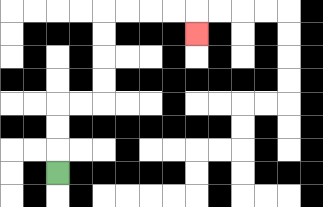{'start': '[2, 7]', 'end': '[8, 1]', 'path_directions': 'U,U,U,R,R,U,U,U,U,R,R,R,R,D', 'path_coordinates': '[[2, 7], [2, 6], [2, 5], [2, 4], [3, 4], [4, 4], [4, 3], [4, 2], [4, 1], [4, 0], [5, 0], [6, 0], [7, 0], [8, 0], [8, 1]]'}